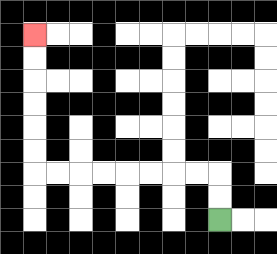{'start': '[9, 9]', 'end': '[1, 1]', 'path_directions': 'U,U,L,L,L,L,L,L,L,L,U,U,U,U,U,U', 'path_coordinates': '[[9, 9], [9, 8], [9, 7], [8, 7], [7, 7], [6, 7], [5, 7], [4, 7], [3, 7], [2, 7], [1, 7], [1, 6], [1, 5], [1, 4], [1, 3], [1, 2], [1, 1]]'}